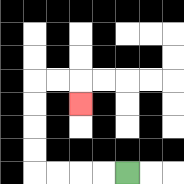{'start': '[5, 7]', 'end': '[3, 4]', 'path_directions': 'L,L,L,L,U,U,U,U,R,R,D', 'path_coordinates': '[[5, 7], [4, 7], [3, 7], [2, 7], [1, 7], [1, 6], [1, 5], [1, 4], [1, 3], [2, 3], [3, 3], [3, 4]]'}